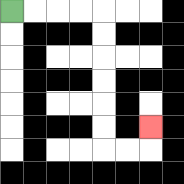{'start': '[0, 0]', 'end': '[6, 5]', 'path_directions': 'R,R,R,R,D,D,D,D,D,D,R,R,U', 'path_coordinates': '[[0, 0], [1, 0], [2, 0], [3, 0], [4, 0], [4, 1], [4, 2], [4, 3], [4, 4], [4, 5], [4, 6], [5, 6], [6, 6], [6, 5]]'}